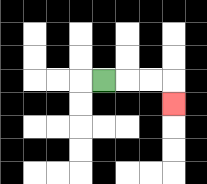{'start': '[4, 3]', 'end': '[7, 4]', 'path_directions': 'R,R,R,D', 'path_coordinates': '[[4, 3], [5, 3], [6, 3], [7, 3], [7, 4]]'}